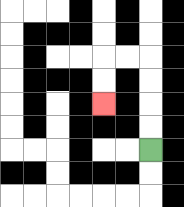{'start': '[6, 6]', 'end': '[4, 4]', 'path_directions': 'U,U,U,U,L,L,D,D', 'path_coordinates': '[[6, 6], [6, 5], [6, 4], [6, 3], [6, 2], [5, 2], [4, 2], [4, 3], [4, 4]]'}